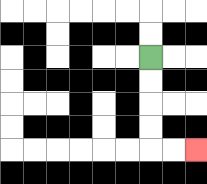{'start': '[6, 2]', 'end': '[8, 6]', 'path_directions': 'D,D,D,D,R,R', 'path_coordinates': '[[6, 2], [6, 3], [6, 4], [6, 5], [6, 6], [7, 6], [8, 6]]'}